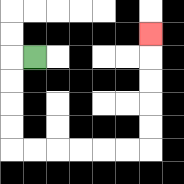{'start': '[1, 2]', 'end': '[6, 1]', 'path_directions': 'L,D,D,D,D,R,R,R,R,R,R,U,U,U,U,U', 'path_coordinates': '[[1, 2], [0, 2], [0, 3], [0, 4], [0, 5], [0, 6], [1, 6], [2, 6], [3, 6], [4, 6], [5, 6], [6, 6], [6, 5], [6, 4], [6, 3], [6, 2], [6, 1]]'}